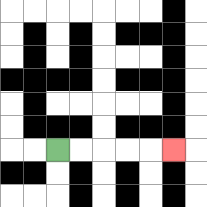{'start': '[2, 6]', 'end': '[7, 6]', 'path_directions': 'R,R,R,R,R', 'path_coordinates': '[[2, 6], [3, 6], [4, 6], [5, 6], [6, 6], [7, 6]]'}